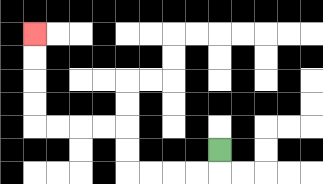{'start': '[9, 6]', 'end': '[1, 1]', 'path_directions': 'D,L,L,L,L,U,U,L,L,L,L,U,U,U,U', 'path_coordinates': '[[9, 6], [9, 7], [8, 7], [7, 7], [6, 7], [5, 7], [5, 6], [5, 5], [4, 5], [3, 5], [2, 5], [1, 5], [1, 4], [1, 3], [1, 2], [1, 1]]'}